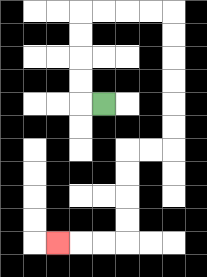{'start': '[4, 4]', 'end': '[2, 10]', 'path_directions': 'L,U,U,U,U,R,R,R,R,D,D,D,D,D,D,L,L,D,D,D,D,L,L,L', 'path_coordinates': '[[4, 4], [3, 4], [3, 3], [3, 2], [3, 1], [3, 0], [4, 0], [5, 0], [6, 0], [7, 0], [7, 1], [7, 2], [7, 3], [7, 4], [7, 5], [7, 6], [6, 6], [5, 6], [5, 7], [5, 8], [5, 9], [5, 10], [4, 10], [3, 10], [2, 10]]'}